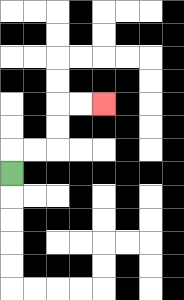{'start': '[0, 7]', 'end': '[4, 4]', 'path_directions': 'U,R,R,U,U,R,R', 'path_coordinates': '[[0, 7], [0, 6], [1, 6], [2, 6], [2, 5], [2, 4], [3, 4], [4, 4]]'}